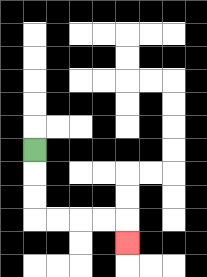{'start': '[1, 6]', 'end': '[5, 10]', 'path_directions': 'D,D,D,R,R,R,R,D', 'path_coordinates': '[[1, 6], [1, 7], [1, 8], [1, 9], [2, 9], [3, 9], [4, 9], [5, 9], [5, 10]]'}